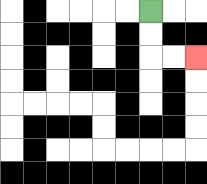{'start': '[6, 0]', 'end': '[8, 2]', 'path_directions': 'D,D,R,R', 'path_coordinates': '[[6, 0], [6, 1], [6, 2], [7, 2], [8, 2]]'}